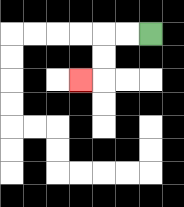{'start': '[6, 1]', 'end': '[3, 3]', 'path_directions': 'L,L,D,D,L', 'path_coordinates': '[[6, 1], [5, 1], [4, 1], [4, 2], [4, 3], [3, 3]]'}